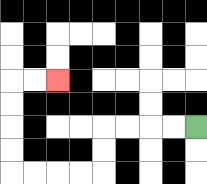{'start': '[8, 5]', 'end': '[2, 3]', 'path_directions': 'L,L,L,L,D,D,L,L,L,L,U,U,U,U,R,R', 'path_coordinates': '[[8, 5], [7, 5], [6, 5], [5, 5], [4, 5], [4, 6], [4, 7], [3, 7], [2, 7], [1, 7], [0, 7], [0, 6], [0, 5], [0, 4], [0, 3], [1, 3], [2, 3]]'}